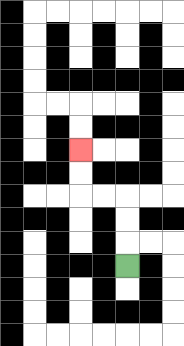{'start': '[5, 11]', 'end': '[3, 6]', 'path_directions': 'U,U,U,L,L,U,U', 'path_coordinates': '[[5, 11], [5, 10], [5, 9], [5, 8], [4, 8], [3, 8], [3, 7], [3, 6]]'}